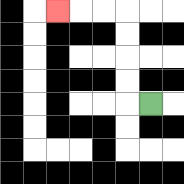{'start': '[6, 4]', 'end': '[2, 0]', 'path_directions': 'L,U,U,U,U,L,L,L', 'path_coordinates': '[[6, 4], [5, 4], [5, 3], [5, 2], [5, 1], [5, 0], [4, 0], [3, 0], [2, 0]]'}